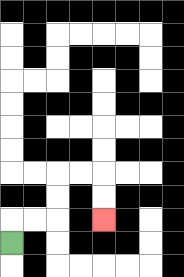{'start': '[0, 10]', 'end': '[4, 9]', 'path_directions': 'U,R,R,U,U,R,R,D,D', 'path_coordinates': '[[0, 10], [0, 9], [1, 9], [2, 9], [2, 8], [2, 7], [3, 7], [4, 7], [4, 8], [4, 9]]'}